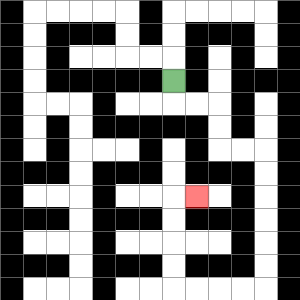{'start': '[7, 3]', 'end': '[8, 8]', 'path_directions': 'D,R,R,D,D,R,R,D,D,D,D,D,D,L,L,L,L,U,U,U,U,R', 'path_coordinates': '[[7, 3], [7, 4], [8, 4], [9, 4], [9, 5], [9, 6], [10, 6], [11, 6], [11, 7], [11, 8], [11, 9], [11, 10], [11, 11], [11, 12], [10, 12], [9, 12], [8, 12], [7, 12], [7, 11], [7, 10], [7, 9], [7, 8], [8, 8]]'}